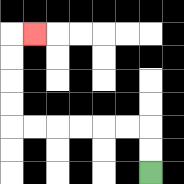{'start': '[6, 7]', 'end': '[1, 1]', 'path_directions': 'U,U,L,L,L,L,L,L,U,U,U,U,R', 'path_coordinates': '[[6, 7], [6, 6], [6, 5], [5, 5], [4, 5], [3, 5], [2, 5], [1, 5], [0, 5], [0, 4], [0, 3], [0, 2], [0, 1], [1, 1]]'}